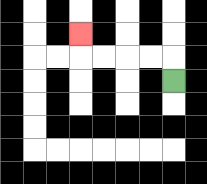{'start': '[7, 3]', 'end': '[3, 1]', 'path_directions': 'U,L,L,L,L,U', 'path_coordinates': '[[7, 3], [7, 2], [6, 2], [5, 2], [4, 2], [3, 2], [3, 1]]'}